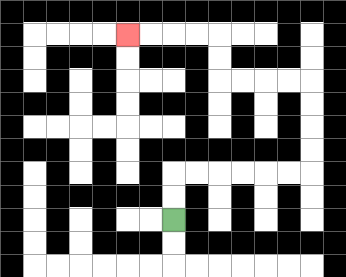{'start': '[7, 9]', 'end': '[5, 1]', 'path_directions': 'U,U,R,R,R,R,R,R,U,U,U,U,L,L,L,L,U,U,L,L,L,L', 'path_coordinates': '[[7, 9], [7, 8], [7, 7], [8, 7], [9, 7], [10, 7], [11, 7], [12, 7], [13, 7], [13, 6], [13, 5], [13, 4], [13, 3], [12, 3], [11, 3], [10, 3], [9, 3], [9, 2], [9, 1], [8, 1], [7, 1], [6, 1], [5, 1]]'}